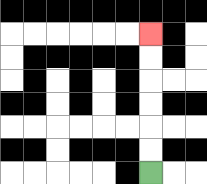{'start': '[6, 7]', 'end': '[6, 1]', 'path_directions': 'U,U,U,U,U,U', 'path_coordinates': '[[6, 7], [6, 6], [6, 5], [6, 4], [6, 3], [6, 2], [6, 1]]'}